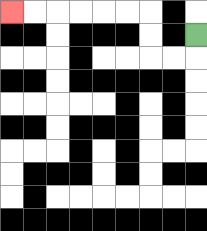{'start': '[8, 1]', 'end': '[0, 0]', 'path_directions': 'D,L,L,U,U,L,L,L,L,L,L', 'path_coordinates': '[[8, 1], [8, 2], [7, 2], [6, 2], [6, 1], [6, 0], [5, 0], [4, 0], [3, 0], [2, 0], [1, 0], [0, 0]]'}